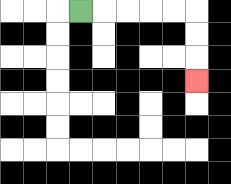{'start': '[3, 0]', 'end': '[8, 3]', 'path_directions': 'R,R,R,R,R,D,D,D', 'path_coordinates': '[[3, 0], [4, 0], [5, 0], [6, 0], [7, 0], [8, 0], [8, 1], [8, 2], [8, 3]]'}